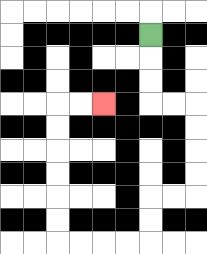{'start': '[6, 1]', 'end': '[4, 4]', 'path_directions': 'D,D,D,R,R,D,D,D,D,L,L,D,D,L,L,L,L,U,U,U,U,U,U,R,R', 'path_coordinates': '[[6, 1], [6, 2], [6, 3], [6, 4], [7, 4], [8, 4], [8, 5], [8, 6], [8, 7], [8, 8], [7, 8], [6, 8], [6, 9], [6, 10], [5, 10], [4, 10], [3, 10], [2, 10], [2, 9], [2, 8], [2, 7], [2, 6], [2, 5], [2, 4], [3, 4], [4, 4]]'}